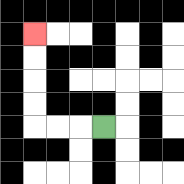{'start': '[4, 5]', 'end': '[1, 1]', 'path_directions': 'L,L,L,U,U,U,U', 'path_coordinates': '[[4, 5], [3, 5], [2, 5], [1, 5], [1, 4], [1, 3], [1, 2], [1, 1]]'}